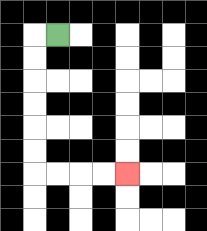{'start': '[2, 1]', 'end': '[5, 7]', 'path_directions': 'L,D,D,D,D,D,D,R,R,R,R', 'path_coordinates': '[[2, 1], [1, 1], [1, 2], [1, 3], [1, 4], [1, 5], [1, 6], [1, 7], [2, 7], [3, 7], [4, 7], [5, 7]]'}